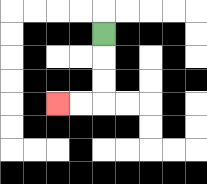{'start': '[4, 1]', 'end': '[2, 4]', 'path_directions': 'D,D,D,L,L', 'path_coordinates': '[[4, 1], [4, 2], [4, 3], [4, 4], [3, 4], [2, 4]]'}